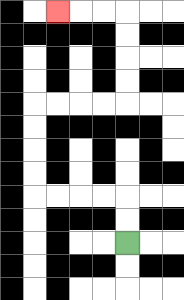{'start': '[5, 10]', 'end': '[2, 0]', 'path_directions': 'U,U,L,L,L,L,U,U,U,U,R,R,R,R,U,U,U,U,L,L,L', 'path_coordinates': '[[5, 10], [5, 9], [5, 8], [4, 8], [3, 8], [2, 8], [1, 8], [1, 7], [1, 6], [1, 5], [1, 4], [2, 4], [3, 4], [4, 4], [5, 4], [5, 3], [5, 2], [5, 1], [5, 0], [4, 0], [3, 0], [2, 0]]'}